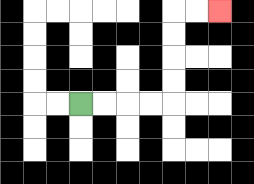{'start': '[3, 4]', 'end': '[9, 0]', 'path_directions': 'R,R,R,R,U,U,U,U,R,R', 'path_coordinates': '[[3, 4], [4, 4], [5, 4], [6, 4], [7, 4], [7, 3], [7, 2], [7, 1], [7, 0], [8, 0], [9, 0]]'}